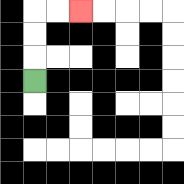{'start': '[1, 3]', 'end': '[3, 0]', 'path_directions': 'U,U,U,R,R', 'path_coordinates': '[[1, 3], [1, 2], [1, 1], [1, 0], [2, 0], [3, 0]]'}